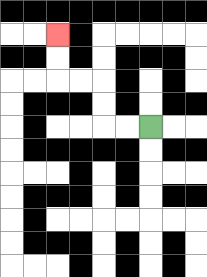{'start': '[6, 5]', 'end': '[2, 1]', 'path_directions': 'L,L,U,U,L,L,U,U', 'path_coordinates': '[[6, 5], [5, 5], [4, 5], [4, 4], [4, 3], [3, 3], [2, 3], [2, 2], [2, 1]]'}